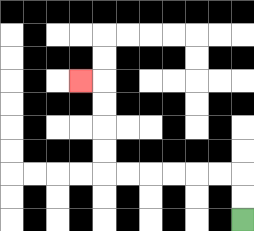{'start': '[10, 9]', 'end': '[3, 3]', 'path_directions': 'U,U,L,L,L,L,L,L,U,U,U,U,L', 'path_coordinates': '[[10, 9], [10, 8], [10, 7], [9, 7], [8, 7], [7, 7], [6, 7], [5, 7], [4, 7], [4, 6], [4, 5], [4, 4], [4, 3], [3, 3]]'}